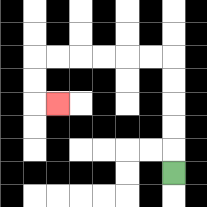{'start': '[7, 7]', 'end': '[2, 4]', 'path_directions': 'U,U,U,U,U,L,L,L,L,L,L,D,D,R', 'path_coordinates': '[[7, 7], [7, 6], [7, 5], [7, 4], [7, 3], [7, 2], [6, 2], [5, 2], [4, 2], [3, 2], [2, 2], [1, 2], [1, 3], [1, 4], [2, 4]]'}